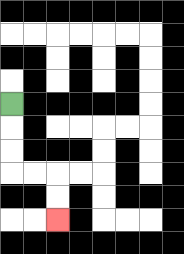{'start': '[0, 4]', 'end': '[2, 9]', 'path_directions': 'D,D,D,R,R,D,D', 'path_coordinates': '[[0, 4], [0, 5], [0, 6], [0, 7], [1, 7], [2, 7], [2, 8], [2, 9]]'}